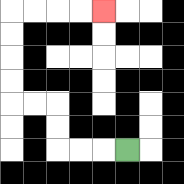{'start': '[5, 6]', 'end': '[4, 0]', 'path_directions': 'L,L,L,U,U,L,L,U,U,U,U,R,R,R,R', 'path_coordinates': '[[5, 6], [4, 6], [3, 6], [2, 6], [2, 5], [2, 4], [1, 4], [0, 4], [0, 3], [0, 2], [0, 1], [0, 0], [1, 0], [2, 0], [3, 0], [4, 0]]'}